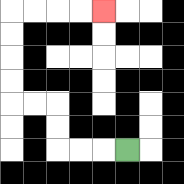{'start': '[5, 6]', 'end': '[4, 0]', 'path_directions': 'L,L,L,U,U,L,L,U,U,U,U,R,R,R,R', 'path_coordinates': '[[5, 6], [4, 6], [3, 6], [2, 6], [2, 5], [2, 4], [1, 4], [0, 4], [0, 3], [0, 2], [0, 1], [0, 0], [1, 0], [2, 0], [3, 0], [4, 0]]'}